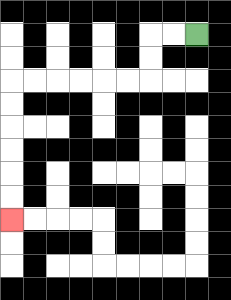{'start': '[8, 1]', 'end': '[0, 9]', 'path_directions': 'L,L,D,D,L,L,L,L,L,L,D,D,D,D,D,D', 'path_coordinates': '[[8, 1], [7, 1], [6, 1], [6, 2], [6, 3], [5, 3], [4, 3], [3, 3], [2, 3], [1, 3], [0, 3], [0, 4], [0, 5], [0, 6], [0, 7], [0, 8], [0, 9]]'}